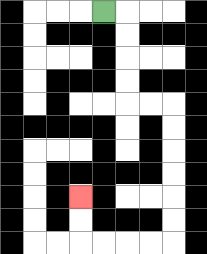{'start': '[4, 0]', 'end': '[3, 8]', 'path_directions': 'R,D,D,D,D,R,R,D,D,D,D,D,D,L,L,L,L,U,U', 'path_coordinates': '[[4, 0], [5, 0], [5, 1], [5, 2], [5, 3], [5, 4], [6, 4], [7, 4], [7, 5], [7, 6], [7, 7], [7, 8], [7, 9], [7, 10], [6, 10], [5, 10], [4, 10], [3, 10], [3, 9], [3, 8]]'}